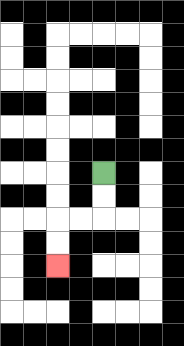{'start': '[4, 7]', 'end': '[2, 11]', 'path_directions': 'D,D,L,L,D,D', 'path_coordinates': '[[4, 7], [4, 8], [4, 9], [3, 9], [2, 9], [2, 10], [2, 11]]'}